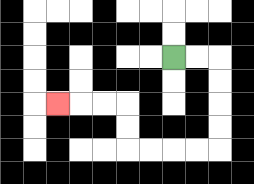{'start': '[7, 2]', 'end': '[2, 4]', 'path_directions': 'R,R,D,D,D,D,L,L,L,L,U,U,L,L,L', 'path_coordinates': '[[7, 2], [8, 2], [9, 2], [9, 3], [9, 4], [9, 5], [9, 6], [8, 6], [7, 6], [6, 6], [5, 6], [5, 5], [5, 4], [4, 4], [3, 4], [2, 4]]'}